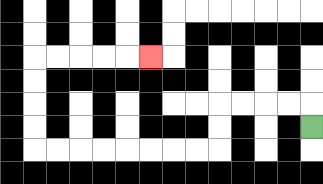{'start': '[13, 5]', 'end': '[6, 2]', 'path_directions': 'U,L,L,L,L,D,D,L,L,L,L,L,L,L,L,U,U,U,U,R,R,R,R,R', 'path_coordinates': '[[13, 5], [13, 4], [12, 4], [11, 4], [10, 4], [9, 4], [9, 5], [9, 6], [8, 6], [7, 6], [6, 6], [5, 6], [4, 6], [3, 6], [2, 6], [1, 6], [1, 5], [1, 4], [1, 3], [1, 2], [2, 2], [3, 2], [4, 2], [5, 2], [6, 2]]'}